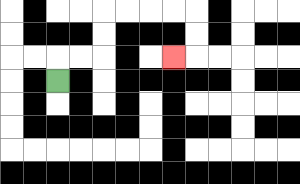{'start': '[2, 3]', 'end': '[7, 2]', 'path_directions': 'U,R,R,U,U,R,R,R,R,D,D,L', 'path_coordinates': '[[2, 3], [2, 2], [3, 2], [4, 2], [4, 1], [4, 0], [5, 0], [6, 0], [7, 0], [8, 0], [8, 1], [8, 2], [7, 2]]'}